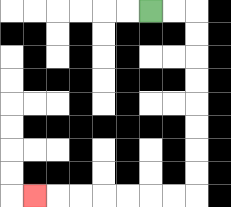{'start': '[6, 0]', 'end': '[1, 8]', 'path_directions': 'R,R,D,D,D,D,D,D,D,D,L,L,L,L,L,L,L', 'path_coordinates': '[[6, 0], [7, 0], [8, 0], [8, 1], [8, 2], [8, 3], [8, 4], [8, 5], [8, 6], [8, 7], [8, 8], [7, 8], [6, 8], [5, 8], [4, 8], [3, 8], [2, 8], [1, 8]]'}